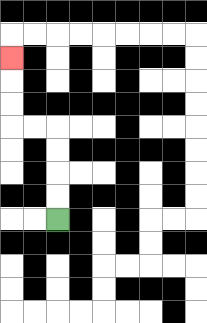{'start': '[2, 9]', 'end': '[0, 2]', 'path_directions': 'U,U,U,U,L,L,U,U,U', 'path_coordinates': '[[2, 9], [2, 8], [2, 7], [2, 6], [2, 5], [1, 5], [0, 5], [0, 4], [0, 3], [0, 2]]'}